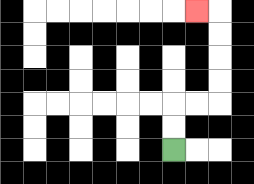{'start': '[7, 6]', 'end': '[8, 0]', 'path_directions': 'U,U,R,R,U,U,U,U,L', 'path_coordinates': '[[7, 6], [7, 5], [7, 4], [8, 4], [9, 4], [9, 3], [9, 2], [9, 1], [9, 0], [8, 0]]'}